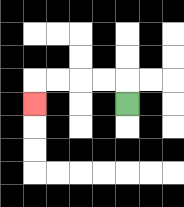{'start': '[5, 4]', 'end': '[1, 4]', 'path_directions': 'U,L,L,L,L,D', 'path_coordinates': '[[5, 4], [5, 3], [4, 3], [3, 3], [2, 3], [1, 3], [1, 4]]'}